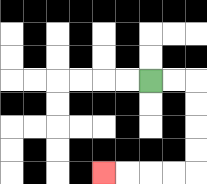{'start': '[6, 3]', 'end': '[4, 7]', 'path_directions': 'R,R,D,D,D,D,L,L,L,L', 'path_coordinates': '[[6, 3], [7, 3], [8, 3], [8, 4], [8, 5], [8, 6], [8, 7], [7, 7], [6, 7], [5, 7], [4, 7]]'}